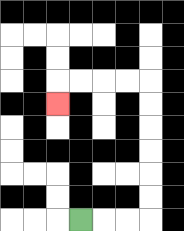{'start': '[3, 9]', 'end': '[2, 4]', 'path_directions': 'R,R,R,U,U,U,U,U,U,L,L,L,L,D', 'path_coordinates': '[[3, 9], [4, 9], [5, 9], [6, 9], [6, 8], [6, 7], [6, 6], [6, 5], [6, 4], [6, 3], [5, 3], [4, 3], [3, 3], [2, 3], [2, 4]]'}